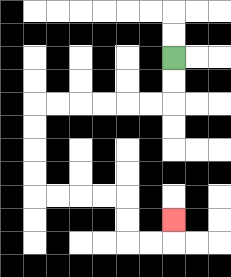{'start': '[7, 2]', 'end': '[7, 9]', 'path_directions': 'D,D,L,L,L,L,L,L,D,D,D,D,R,R,R,R,D,D,R,R,U', 'path_coordinates': '[[7, 2], [7, 3], [7, 4], [6, 4], [5, 4], [4, 4], [3, 4], [2, 4], [1, 4], [1, 5], [1, 6], [1, 7], [1, 8], [2, 8], [3, 8], [4, 8], [5, 8], [5, 9], [5, 10], [6, 10], [7, 10], [7, 9]]'}